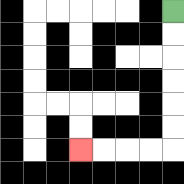{'start': '[7, 0]', 'end': '[3, 6]', 'path_directions': 'D,D,D,D,D,D,L,L,L,L', 'path_coordinates': '[[7, 0], [7, 1], [7, 2], [7, 3], [7, 4], [7, 5], [7, 6], [6, 6], [5, 6], [4, 6], [3, 6]]'}